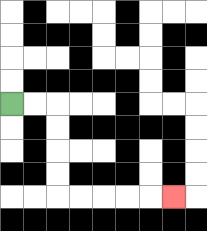{'start': '[0, 4]', 'end': '[7, 8]', 'path_directions': 'R,R,D,D,D,D,R,R,R,R,R', 'path_coordinates': '[[0, 4], [1, 4], [2, 4], [2, 5], [2, 6], [2, 7], [2, 8], [3, 8], [4, 8], [5, 8], [6, 8], [7, 8]]'}